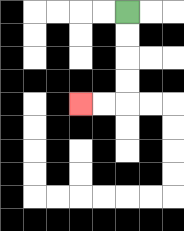{'start': '[5, 0]', 'end': '[3, 4]', 'path_directions': 'D,D,D,D,L,L', 'path_coordinates': '[[5, 0], [5, 1], [5, 2], [5, 3], [5, 4], [4, 4], [3, 4]]'}